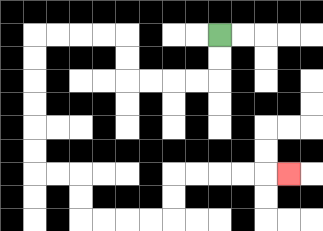{'start': '[9, 1]', 'end': '[12, 7]', 'path_directions': 'D,D,L,L,L,L,U,U,L,L,L,L,D,D,D,D,D,D,R,R,D,D,R,R,R,R,U,U,R,R,R,R,R', 'path_coordinates': '[[9, 1], [9, 2], [9, 3], [8, 3], [7, 3], [6, 3], [5, 3], [5, 2], [5, 1], [4, 1], [3, 1], [2, 1], [1, 1], [1, 2], [1, 3], [1, 4], [1, 5], [1, 6], [1, 7], [2, 7], [3, 7], [3, 8], [3, 9], [4, 9], [5, 9], [6, 9], [7, 9], [7, 8], [7, 7], [8, 7], [9, 7], [10, 7], [11, 7], [12, 7]]'}